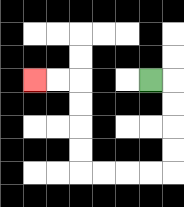{'start': '[6, 3]', 'end': '[1, 3]', 'path_directions': 'R,D,D,D,D,L,L,L,L,U,U,U,U,L,L', 'path_coordinates': '[[6, 3], [7, 3], [7, 4], [7, 5], [7, 6], [7, 7], [6, 7], [5, 7], [4, 7], [3, 7], [3, 6], [3, 5], [3, 4], [3, 3], [2, 3], [1, 3]]'}